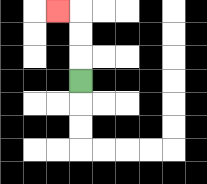{'start': '[3, 3]', 'end': '[2, 0]', 'path_directions': 'U,U,U,L', 'path_coordinates': '[[3, 3], [3, 2], [3, 1], [3, 0], [2, 0]]'}